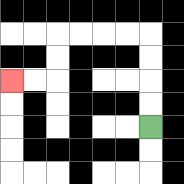{'start': '[6, 5]', 'end': '[0, 3]', 'path_directions': 'U,U,U,U,L,L,L,L,D,D,L,L', 'path_coordinates': '[[6, 5], [6, 4], [6, 3], [6, 2], [6, 1], [5, 1], [4, 1], [3, 1], [2, 1], [2, 2], [2, 3], [1, 3], [0, 3]]'}